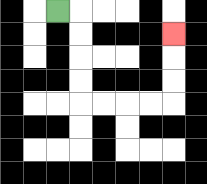{'start': '[2, 0]', 'end': '[7, 1]', 'path_directions': 'R,D,D,D,D,R,R,R,R,U,U,U', 'path_coordinates': '[[2, 0], [3, 0], [3, 1], [3, 2], [3, 3], [3, 4], [4, 4], [5, 4], [6, 4], [7, 4], [7, 3], [7, 2], [7, 1]]'}